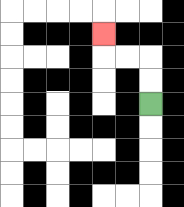{'start': '[6, 4]', 'end': '[4, 1]', 'path_directions': 'U,U,L,L,U', 'path_coordinates': '[[6, 4], [6, 3], [6, 2], [5, 2], [4, 2], [4, 1]]'}